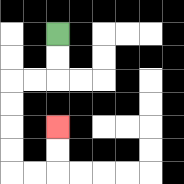{'start': '[2, 1]', 'end': '[2, 5]', 'path_directions': 'D,D,L,L,D,D,D,D,R,R,U,U', 'path_coordinates': '[[2, 1], [2, 2], [2, 3], [1, 3], [0, 3], [0, 4], [0, 5], [0, 6], [0, 7], [1, 7], [2, 7], [2, 6], [2, 5]]'}